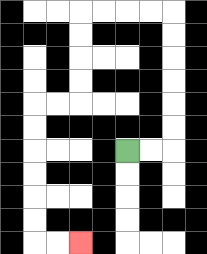{'start': '[5, 6]', 'end': '[3, 10]', 'path_directions': 'R,R,U,U,U,U,U,U,L,L,L,L,D,D,D,D,L,L,D,D,D,D,D,D,R,R', 'path_coordinates': '[[5, 6], [6, 6], [7, 6], [7, 5], [7, 4], [7, 3], [7, 2], [7, 1], [7, 0], [6, 0], [5, 0], [4, 0], [3, 0], [3, 1], [3, 2], [3, 3], [3, 4], [2, 4], [1, 4], [1, 5], [1, 6], [1, 7], [1, 8], [1, 9], [1, 10], [2, 10], [3, 10]]'}